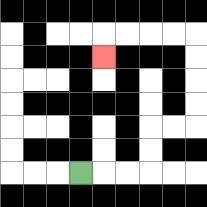{'start': '[3, 7]', 'end': '[4, 2]', 'path_directions': 'R,R,R,U,U,R,R,U,U,U,U,L,L,L,L,D', 'path_coordinates': '[[3, 7], [4, 7], [5, 7], [6, 7], [6, 6], [6, 5], [7, 5], [8, 5], [8, 4], [8, 3], [8, 2], [8, 1], [7, 1], [6, 1], [5, 1], [4, 1], [4, 2]]'}